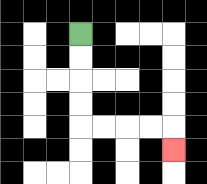{'start': '[3, 1]', 'end': '[7, 6]', 'path_directions': 'D,D,D,D,R,R,R,R,D', 'path_coordinates': '[[3, 1], [3, 2], [3, 3], [3, 4], [3, 5], [4, 5], [5, 5], [6, 5], [7, 5], [7, 6]]'}